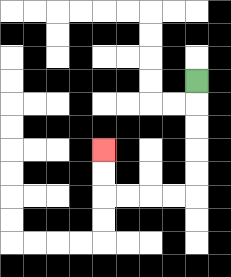{'start': '[8, 3]', 'end': '[4, 6]', 'path_directions': 'D,D,D,D,D,L,L,L,L,U,U', 'path_coordinates': '[[8, 3], [8, 4], [8, 5], [8, 6], [8, 7], [8, 8], [7, 8], [6, 8], [5, 8], [4, 8], [4, 7], [4, 6]]'}